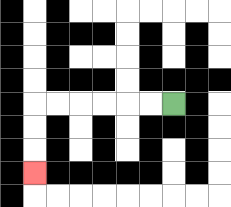{'start': '[7, 4]', 'end': '[1, 7]', 'path_directions': 'L,L,L,L,L,L,D,D,D', 'path_coordinates': '[[7, 4], [6, 4], [5, 4], [4, 4], [3, 4], [2, 4], [1, 4], [1, 5], [1, 6], [1, 7]]'}